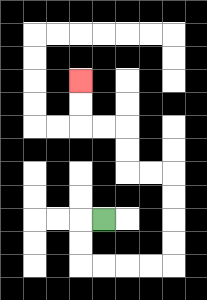{'start': '[4, 9]', 'end': '[3, 3]', 'path_directions': 'L,D,D,R,R,R,R,U,U,U,U,L,L,U,U,L,L,U,U', 'path_coordinates': '[[4, 9], [3, 9], [3, 10], [3, 11], [4, 11], [5, 11], [6, 11], [7, 11], [7, 10], [7, 9], [7, 8], [7, 7], [6, 7], [5, 7], [5, 6], [5, 5], [4, 5], [3, 5], [3, 4], [3, 3]]'}